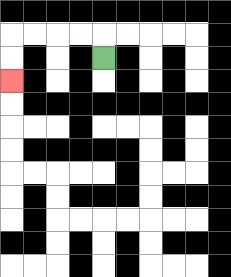{'start': '[4, 2]', 'end': '[0, 3]', 'path_directions': 'U,L,L,L,L,D,D', 'path_coordinates': '[[4, 2], [4, 1], [3, 1], [2, 1], [1, 1], [0, 1], [0, 2], [0, 3]]'}